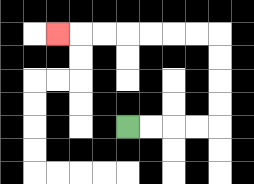{'start': '[5, 5]', 'end': '[2, 1]', 'path_directions': 'R,R,R,R,U,U,U,U,L,L,L,L,L,L,L', 'path_coordinates': '[[5, 5], [6, 5], [7, 5], [8, 5], [9, 5], [9, 4], [9, 3], [9, 2], [9, 1], [8, 1], [7, 1], [6, 1], [5, 1], [4, 1], [3, 1], [2, 1]]'}